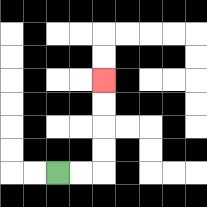{'start': '[2, 7]', 'end': '[4, 3]', 'path_directions': 'R,R,U,U,U,U', 'path_coordinates': '[[2, 7], [3, 7], [4, 7], [4, 6], [4, 5], [4, 4], [4, 3]]'}